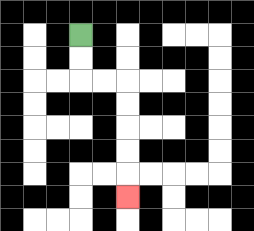{'start': '[3, 1]', 'end': '[5, 8]', 'path_directions': 'D,D,R,R,D,D,D,D,D', 'path_coordinates': '[[3, 1], [3, 2], [3, 3], [4, 3], [5, 3], [5, 4], [5, 5], [5, 6], [5, 7], [5, 8]]'}